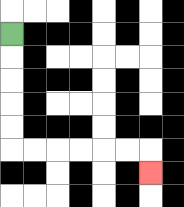{'start': '[0, 1]', 'end': '[6, 7]', 'path_directions': 'D,D,D,D,D,R,R,R,R,R,R,D', 'path_coordinates': '[[0, 1], [0, 2], [0, 3], [0, 4], [0, 5], [0, 6], [1, 6], [2, 6], [3, 6], [4, 6], [5, 6], [6, 6], [6, 7]]'}